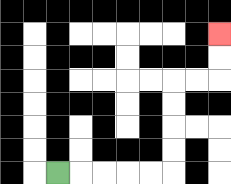{'start': '[2, 7]', 'end': '[9, 1]', 'path_directions': 'R,R,R,R,R,U,U,U,U,R,R,U,U', 'path_coordinates': '[[2, 7], [3, 7], [4, 7], [5, 7], [6, 7], [7, 7], [7, 6], [7, 5], [7, 4], [7, 3], [8, 3], [9, 3], [9, 2], [9, 1]]'}